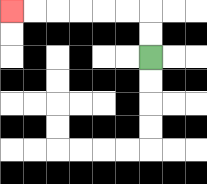{'start': '[6, 2]', 'end': '[0, 0]', 'path_directions': 'U,U,L,L,L,L,L,L', 'path_coordinates': '[[6, 2], [6, 1], [6, 0], [5, 0], [4, 0], [3, 0], [2, 0], [1, 0], [0, 0]]'}